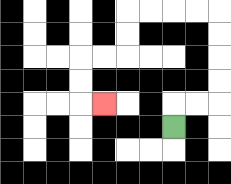{'start': '[7, 5]', 'end': '[4, 4]', 'path_directions': 'U,R,R,U,U,U,U,L,L,L,L,D,D,L,L,D,D,R', 'path_coordinates': '[[7, 5], [7, 4], [8, 4], [9, 4], [9, 3], [9, 2], [9, 1], [9, 0], [8, 0], [7, 0], [6, 0], [5, 0], [5, 1], [5, 2], [4, 2], [3, 2], [3, 3], [3, 4], [4, 4]]'}